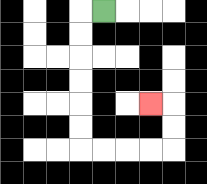{'start': '[4, 0]', 'end': '[6, 4]', 'path_directions': 'L,D,D,D,D,D,D,R,R,R,R,U,U,L', 'path_coordinates': '[[4, 0], [3, 0], [3, 1], [3, 2], [3, 3], [3, 4], [3, 5], [3, 6], [4, 6], [5, 6], [6, 6], [7, 6], [7, 5], [7, 4], [6, 4]]'}